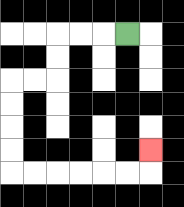{'start': '[5, 1]', 'end': '[6, 6]', 'path_directions': 'L,L,L,D,D,L,L,D,D,D,D,R,R,R,R,R,R,U', 'path_coordinates': '[[5, 1], [4, 1], [3, 1], [2, 1], [2, 2], [2, 3], [1, 3], [0, 3], [0, 4], [0, 5], [0, 6], [0, 7], [1, 7], [2, 7], [3, 7], [4, 7], [5, 7], [6, 7], [6, 6]]'}